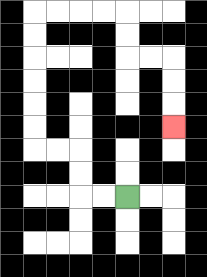{'start': '[5, 8]', 'end': '[7, 5]', 'path_directions': 'L,L,U,U,L,L,U,U,U,U,U,U,R,R,R,R,D,D,R,R,D,D,D', 'path_coordinates': '[[5, 8], [4, 8], [3, 8], [3, 7], [3, 6], [2, 6], [1, 6], [1, 5], [1, 4], [1, 3], [1, 2], [1, 1], [1, 0], [2, 0], [3, 0], [4, 0], [5, 0], [5, 1], [5, 2], [6, 2], [7, 2], [7, 3], [7, 4], [7, 5]]'}